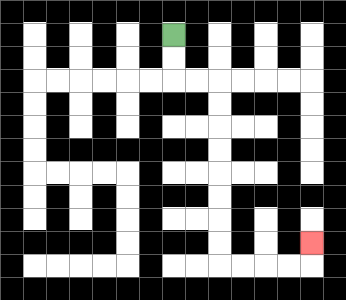{'start': '[7, 1]', 'end': '[13, 10]', 'path_directions': 'D,D,R,R,D,D,D,D,D,D,D,D,R,R,R,R,U', 'path_coordinates': '[[7, 1], [7, 2], [7, 3], [8, 3], [9, 3], [9, 4], [9, 5], [9, 6], [9, 7], [9, 8], [9, 9], [9, 10], [9, 11], [10, 11], [11, 11], [12, 11], [13, 11], [13, 10]]'}